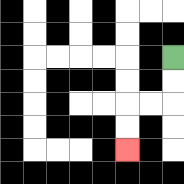{'start': '[7, 2]', 'end': '[5, 6]', 'path_directions': 'D,D,L,L,D,D', 'path_coordinates': '[[7, 2], [7, 3], [7, 4], [6, 4], [5, 4], [5, 5], [5, 6]]'}